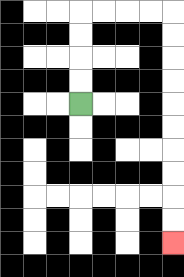{'start': '[3, 4]', 'end': '[7, 10]', 'path_directions': 'U,U,U,U,R,R,R,R,D,D,D,D,D,D,D,D,D,D', 'path_coordinates': '[[3, 4], [3, 3], [3, 2], [3, 1], [3, 0], [4, 0], [5, 0], [6, 0], [7, 0], [7, 1], [7, 2], [7, 3], [7, 4], [7, 5], [7, 6], [7, 7], [7, 8], [7, 9], [7, 10]]'}